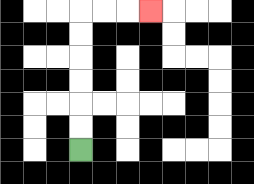{'start': '[3, 6]', 'end': '[6, 0]', 'path_directions': 'U,U,U,U,U,U,R,R,R', 'path_coordinates': '[[3, 6], [3, 5], [3, 4], [3, 3], [3, 2], [3, 1], [3, 0], [4, 0], [5, 0], [6, 0]]'}